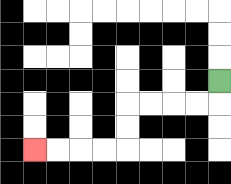{'start': '[9, 3]', 'end': '[1, 6]', 'path_directions': 'D,L,L,L,L,D,D,L,L,L,L', 'path_coordinates': '[[9, 3], [9, 4], [8, 4], [7, 4], [6, 4], [5, 4], [5, 5], [5, 6], [4, 6], [3, 6], [2, 6], [1, 6]]'}